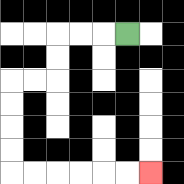{'start': '[5, 1]', 'end': '[6, 7]', 'path_directions': 'L,L,L,D,D,L,L,D,D,D,D,R,R,R,R,R,R', 'path_coordinates': '[[5, 1], [4, 1], [3, 1], [2, 1], [2, 2], [2, 3], [1, 3], [0, 3], [0, 4], [0, 5], [0, 6], [0, 7], [1, 7], [2, 7], [3, 7], [4, 7], [5, 7], [6, 7]]'}